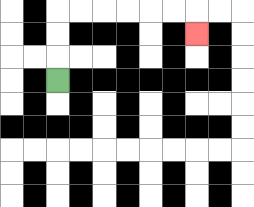{'start': '[2, 3]', 'end': '[8, 1]', 'path_directions': 'U,U,U,R,R,R,R,R,R,D', 'path_coordinates': '[[2, 3], [2, 2], [2, 1], [2, 0], [3, 0], [4, 0], [5, 0], [6, 0], [7, 0], [8, 0], [8, 1]]'}